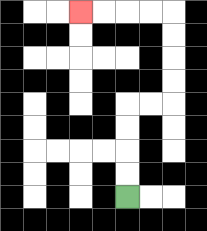{'start': '[5, 8]', 'end': '[3, 0]', 'path_directions': 'U,U,U,U,R,R,U,U,U,U,L,L,L,L', 'path_coordinates': '[[5, 8], [5, 7], [5, 6], [5, 5], [5, 4], [6, 4], [7, 4], [7, 3], [7, 2], [7, 1], [7, 0], [6, 0], [5, 0], [4, 0], [3, 0]]'}